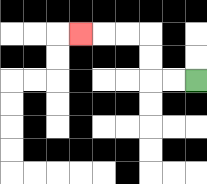{'start': '[8, 3]', 'end': '[3, 1]', 'path_directions': 'L,L,U,U,L,L,L', 'path_coordinates': '[[8, 3], [7, 3], [6, 3], [6, 2], [6, 1], [5, 1], [4, 1], [3, 1]]'}